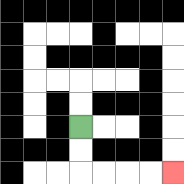{'start': '[3, 5]', 'end': '[7, 7]', 'path_directions': 'D,D,R,R,R,R', 'path_coordinates': '[[3, 5], [3, 6], [3, 7], [4, 7], [5, 7], [6, 7], [7, 7]]'}